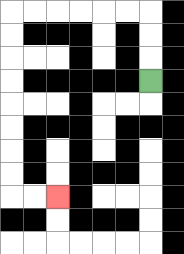{'start': '[6, 3]', 'end': '[2, 8]', 'path_directions': 'U,U,U,L,L,L,L,L,L,D,D,D,D,D,D,D,D,R,R', 'path_coordinates': '[[6, 3], [6, 2], [6, 1], [6, 0], [5, 0], [4, 0], [3, 0], [2, 0], [1, 0], [0, 0], [0, 1], [0, 2], [0, 3], [0, 4], [0, 5], [0, 6], [0, 7], [0, 8], [1, 8], [2, 8]]'}